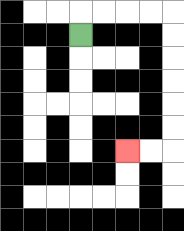{'start': '[3, 1]', 'end': '[5, 6]', 'path_directions': 'U,R,R,R,R,D,D,D,D,D,D,L,L', 'path_coordinates': '[[3, 1], [3, 0], [4, 0], [5, 0], [6, 0], [7, 0], [7, 1], [7, 2], [7, 3], [7, 4], [7, 5], [7, 6], [6, 6], [5, 6]]'}